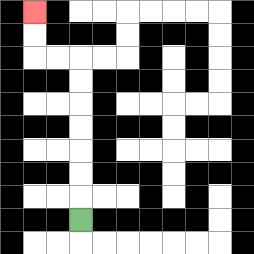{'start': '[3, 9]', 'end': '[1, 0]', 'path_directions': 'U,U,U,U,U,U,U,L,L,U,U', 'path_coordinates': '[[3, 9], [3, 8], [3, 7], [3, 6], [3, 5], [3, 4], [3, 3], [3, 2], [2, 2], [1, 2], [1, 1], [1, 0]]'}